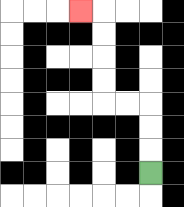{'start': '[6, 7]', 'end': '[3, 0]', 'path_directions': 'U,U,U,L,L,U,U,U,U,L', 'path_coordinates': '[[6, 7], [6, 6], [6, 5], [6, 4], [5, 4], [4, 4], [4, 3], [4, 2], [4, 1], [4, 0], [3, 0]]'}